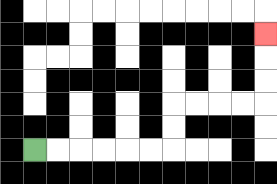{'start': '[1, 6]', 'end': '[11, 1]', 'path_directions': 'R,R,R,R,R,R,U,U,R,R,R,R,U,U,U', 'path_coordinates': '[[1, 6], [2, 6], [3, 6], [4, 6], [5, 6], [6, 6], [7, 6], [7, 5], [7, 4], [8, 4], [9, 4], [10, 4], [11, 4], [11, 3], [11, 2], [11, 1]]'}